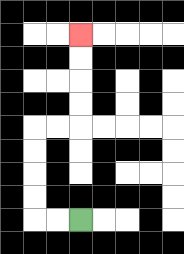{'start': '[3, 9]', 'end': '[3, 1]', 'path_directions': 'L,L,U,U,U,U,R,R,U,U,U,U', 'path_coordinates': '[[3, 9], [2, 9], [1, 9], [1, 8], [1, 7], [1, 6], [1, 5], [2, 5], [3, 5], [3, 4], [3, 3], [3, 2], [3, 1]]'}